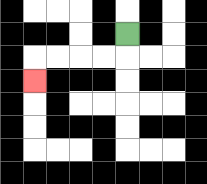{'start': '[5, 1]', 'end': '[1, 3]', 'path_directions': 'D,L,L,L,L,D', 'path_coordinates': '[[5, 1], [5, 2], [4, 2], [3, 2], [2, 2], [1, 2], [1, 3]]'}